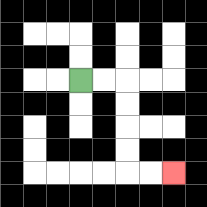{'start': '[3, 3]', 'end': '[7, 7]', 'path_directions': 'R,R,D,D,D,D,R,R', 'path_coordinates': '[[3, 3], [4, 3], [5, 3], [5, 4], [5, 5], [5, 6], [5, 7], [6, 7], [7, 7]]'}